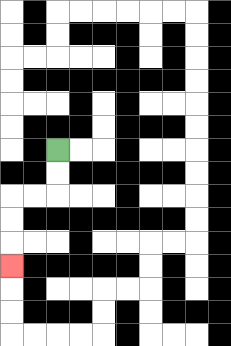{'start': '[2, 6]', 'end': '[0, 11]', 'path_directions': 'D,D,L,L,D,D,D', 'path_coordinates': '[[2, 6], [2, 7], [2, 8], [1, 8], [0, 8], [0, 9], [0, 10], [0, 11]]'}